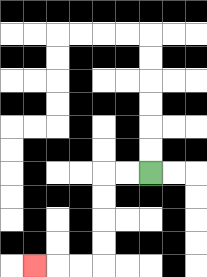{'start': '[6, 7]', 'end': '[1, 11]', 'path_directions': 'L,L,D,D,D,D,L,L,L', 'path_coordinates': '[[6, 7], [5, 7], [4, 7], [4, 8], [4, 9], [4, 10], [4, 11], [3, 11], [2, 11], [1, 11]]'}